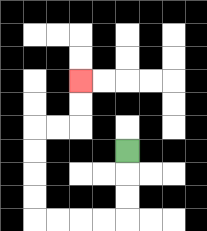{'start': '[5, 6]', 'end': '[3, 3]', 'path_directions': 'D,D,D,L,L,L,L,U,U,U,U,R,R,U,U', 'path_coordinates': '[[5, 6], [5, 7], [5, 8], [5, 9], [4, 9], [3, 9], [2, 9], [1, 9], [1, 8], [1, 7], [1, 6], [1, 5], [2, 5], [3, 5], [3, 4], [3, 3]]'}